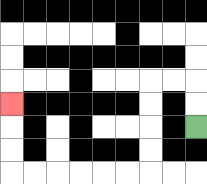{'start': '[8, 5]', 'end': '[0, 4]', 'path_directions': 'U,U,L,L,D,D,D,D,L,L,L,L,L,L,U,U,U', 'path_coordinates': '[[8, 5], [8, 4], [8, 3], [7, 3], [6, 3], [6, 4], [6, 5], [6, 6], [6, 7], [5, 7], [4, 7], [3, 7], [2, 7], [1, 7], [0, 7], [0, 6], [0, 5], [0, 4]]'}